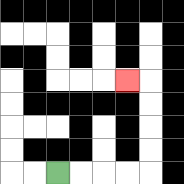{'start': '[2, 7]', 'end': '[5, 3]', 'path_directions': 'R,R,R,R,U,U,U,U,L', 'path_coordinates': '[[2, 7], [3, 7], [4, 7], [5, 7], [6, 7], [6, 6], [6, 5], [6, 4], [6, 3], [5, 3]]'}